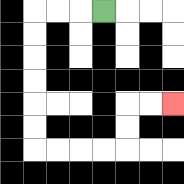{'start': '[4, 0]', 'end': '[7, 4]', 'path_directions': 'L,L,L,D,D,D,D,D,D,R,R,R,R,U,U,R,R', 'path_coordinates': '[[4, 0], [3, 0], [2, 0], [1, 0], [1, 1], [1, 2], [1, 3], [1, 4], [1, 5], [1, 6], [2, 6], [3, 6], [4, 6], [5, 6], [5, 5], [5, 4], [6, 4], [7, 4]]'}